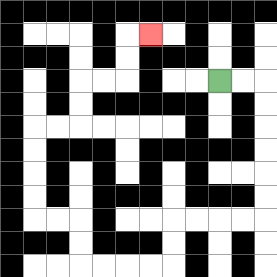{'start': '[9, 3]', 'end': '[6, 1]', 'path_directions': 'R,R,D,D,D,D,D,D,L,L,L,L,D,D,L,L,L,L,U,U,L,L,U,U,U,U,R,R,U,U,R,R,U,U,R', 'path_coordinates': '[[9, 3], [10, 3], [11, 3], [11, 4], [11, 5], [11, 6], [11, 7], [11, 8], [11, 9], [10, 9], [9, 9], [8, 9], [7, 9], [7, 10], [7, 11], [6, 11], [5, 11], [4, 11], [3, 11], [3, 10], [3, 9], [2, 9], [1, 9], [1, 8], [1, 7], [1, 6], [1, 5], [2, 5], [3, 5], [3, 4], [3, 3], [4, 3], [5, 3], [5, 2], [5, 1], [6, 1]]'}